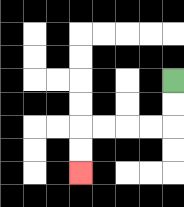{'start': '[7, 3]', 'end': '[3, 7]', 'path_directions': 'D,D,L,L,L,L,D,D', 'path_coordinates': '[[7, 3], [7, 4], [7, 5], [6, 5], [5, 5], [4, 5], [3, 5], [3, 6], [3, 7]]'}